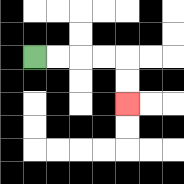{'start': '[1, 2]', 'end': '[5, 4]', 'path_directions': 'R,R,R,R,D,D', 'path_coordinates': '[[1, 2], [2, 2], [3, 2], [4, 2], [5, 2], [5, 3], [5, 4]]'}